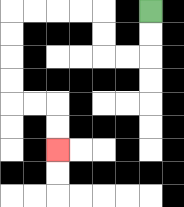{'start': '[6, 0]', 'end': '[2, 6]', 'path_directions': 'D,D,L,L,U,U,L,L,L,L,D,D,D,D,R,R,D,D', 'path_coordinates': '[[6, 0], [6, 1], [6, 2], [5, 2], [4, 2], [4, 1], [4, 0], [3, 0], [2, 0], [1, 0], [0, 0], [0, 1], [0, 2], [0, 3], [0, 4], [1, 4], [2, 4], [2, 5], [2, 6]]'}